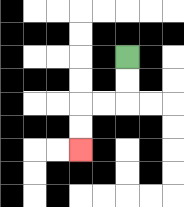{'start': '[5, 2]', 'end': '[3, 6]', 'path_directions': 'D,D,L,L,D,D', 'path_coordinates': '[[5, 2], [5, 3], [5, 4], [4, 4], [3, 4], [3, 5], [3, 6]]'}